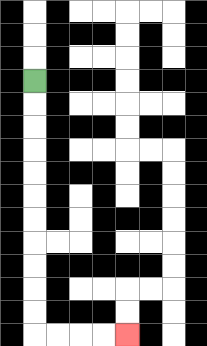{'start': '[1, 3]', 'end': '[5, 14]', 'path_directions': 'D,D,D,D,D,D,D,D,D,D,D,R,R,R,R', 'path_coordinates': '[[1, 3], [1, 4], [1, 5], [1, 6], [1, 7], [1, 8], [1, 9], [1, 10], [1, 11], [1, 12], [1, 13], [1, 14], [2, 14], [3, 14], [4, 14], [5, 14]]'}